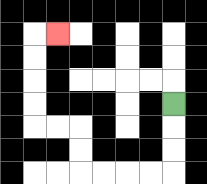{'start': '[7, 4]', 'end': '[2, 1]', 'path_directions': 'D,D,D,L,L,L,L,U,U,L,L,U,U,U,U,R', 'path_coordinates': '[[7, 4], [7, 5], [7, 6], [7, 7], [6, 7], [5, 7], [4, 7], [3, 7], [3, 6], [3, 5], [2, 5], [1, 5], [1, 4], [1, 3], [1, 2], [1, 1], [2, 1]]'}